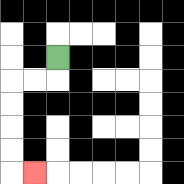{'start': '[2, 2]', 'end': '[1, 7]', 'path_directions': 'D,L,L,D,D,D,D,R', 'path_coordinates': '[[2, 2], [2, 3], [1, 3], [0, 3], [0, 4], [0, 5], [0, 6], [0, 7], [1, 7]]'}